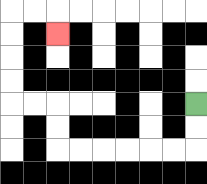{'start': '[8, 4]', 'end': '[2, 1]', 'path_directions': 'D,D,L,L,L,L,L,L,U,U,L,L,U,U,U,U,R,R,D', 'path_coordinates': '[[8, 4], [8, 5], [8, 6], [7, 6], [6, 6], [5, 6], [4, 6], [3, 6], [2, 6], [2, 5], [2, 4], [1, 4], [0, 4], [0, 3], [0, 2], [0, 1], [0, 0], [1, 0], [2, 0], [2, 1]]'}